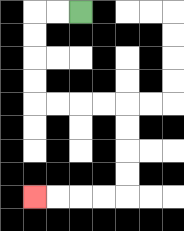{'start': '[3, 0]', 'end': '[1, 8]', 'path_directions': 'L,L,D,D,D,D,R,R,R,R,D,D,D,D,L,L,L,L', 'path_coordinates': '[[3, 0], [2, 0], [1, 0], [1, 1], [1, 2], [1, 3], [1, 4], [2, 4], [3, 4], [4, 4], [5, 4], [5, 5], [5, 6], [5, 7], [5, 8], [4, 8], [3, 8], [2, 8], [1, 8]]'}